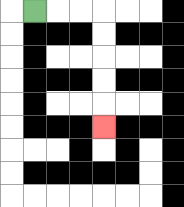{'start': '[1, 0]', 'end': '[4, 5]', 'path_directions': 'R,R,R,D,D,D,D,D', 'path_coordinates': '[[1, 0], [2, 0], [3, 0], [4, 0], [4, 1], [4, 2], [4, 3], [4, 4], [4, 5]]'}